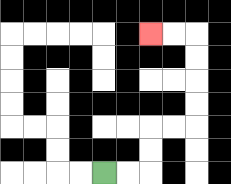{'start': '[4, 7]', 'end': '[6, 1]', 'path_directions': 'R,R,U,U,R,R,U,U,U,U,L,L', 'path_coordinates': '[[4, 7], [5, 7], [6, 7], [6, 6], [6, 5], [7, 5], [8, 5], [8, 4], [8, 3], [8, 2], [8, 1], [7, 1], [6, 1]]'}